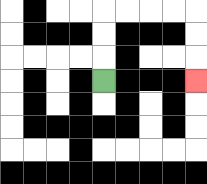{'start': '[4, 3]', 'end': '[8, 3]', 'path_directions': 'U,U,U,R,R,R,R,D,D,D', 'path_coordinates': '[[4, 3], [4, 2], [4, 1], [4, 0], [5, 0], [6, 0], [7, 0], [8, 0], [8, 1], [8, 2], [8, 3]]'}